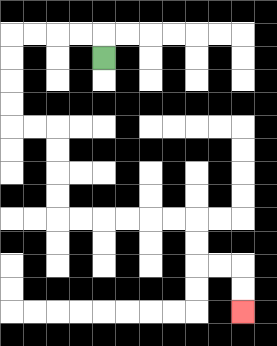{'start': '[4, 2]', 'end': '[10, 13]', 'path_directions': 'U,L,L,L,L,D,D,D,D,R,R,D,D,D,D,R,R,R,R,R,R,D,D,R,R,D,D', 'path_coordinates': '[[4, 2], [4, 1], [3, 1], [2, 1], [1, 1], [0, 1], [0, 2], [0, 3], [0, 4], [0, 5], [1, 5], [2, 5], [2, 6], [2, 7], [2, 8], [2, 9], [3, 9], [4, 9], [5, 9], [6, 9], [7, 9], [8, 9], [8, 10], [8, 11], [9, 11], [10, 11], [10, 12], [10, 13]]'}